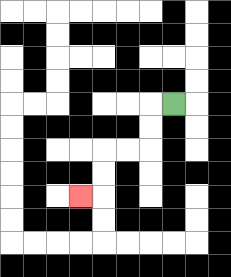{'start': '[7, 4]', 'end': '[3, 8]', 'path_directions': 'L,D,D,L,L,D,D,L', 'path_coordinates': '[[7, 4], [6, 4], [6, 5], [6, 6], [5, 6], [4, 6], [4, 7], [4, 8], [3, 8]]'}